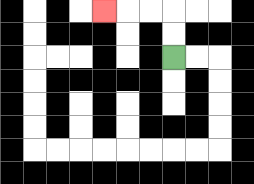{'start': '[7, 2]', 'end': '[4, 0]', 'path_directions': 'U,U,L,L,L', 'path_coordinates': '[[7, 2], [7, 1], [7, 0], [6, 0], [5, 0], [4, 0]]'}